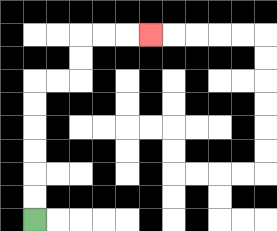{'start': '[1, 9]', 'end': '[6, 1]', 'path_directions': 'U,U,U,U,U,U,R,R,U,U,R,R,R', 'path_coordinates': '[[1, 9], [1, 8], [1, 7], [1, 6], [1, 5], [1, 4], [1, 3], [2, 3], [3, 3], [3, 2], [3, 1], [4, 1], [5, 1], [6, 1]]'}